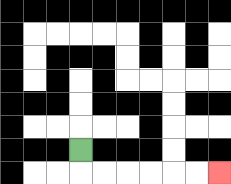{'start': '[3, 6]', 'end': '[9, 7]', 'path_directions': 'D,R,R,R,R,R,R', 'path_coordinates': '[[3, 6], [3, 7], [4, 7], [5, 7], [6, 7], [7, 7], [8, 7], [9, 7]]'}